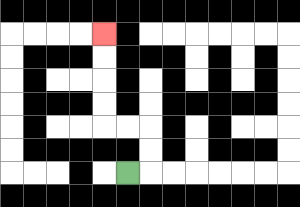{'start': '[5, 7]', 'end': '[4, 1]', 'path_directions': 'R,U,U,L,L,U,U,U,U', 'path_coordinates': '[[5, 7], [6, 7], [6, 6], [6, 5], [5, 5], [4, 5], [4, 4], [4, 3], [4, 2], [4, 1]]'}